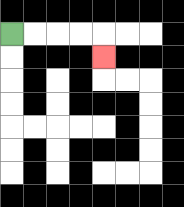{'start': '[0, 1]', 'end': '[4, 2]', 'path_directions': 'R,R,R,R,D', 'path_coordinates': '[[0, 1], [1, 1], [2, 1], [3, 1], [4, 1], [4, 2]]'}